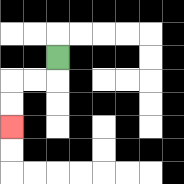{'start': '[2, 2]', 'end': '[0, 5]', 'path_directions': 'D,L,L,D,D', 'path_coordinates': '[[2, 2], [2, 3], [1, 3], [0, 3], [0, 4], [0, 5]]'}